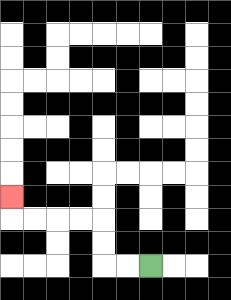{'start': '[6, 11]', 'end': '[0, 8]', 'path_directions': 'L,L,U,U,L,L,L,L,U', 'path_coordinates': '[[6, 11], [5, 11], [4, 11], [4, 10], [4, 9], [3, 9], [2, 9], [1, 9], [0, 9], [0, 8]]'}